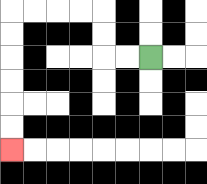{'start': '[6, 2]', 'end': '[0, 6]', 'path_directions': 'L,L,U,U,L,L,L,L,D,D,D,D,D,D', 'path_coordinates': '[[6, 2], [5, 2], [4, 2], [4, 1], [4, 0], [3, 0], [2, 0], [1, 0], [0, 0], [0, 1], [0, 2], [0, 3], [0, 4], [0, 5], [0, 6]]'}